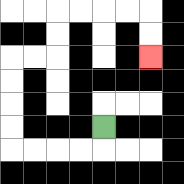{'start': '[4, 5]', 'end': '[6, 2]', 'path_directions': 'D,L,L,L,L,U,U,U,U,R,R,U,U,R,R,R,R,D,D', 'path_coordinates': '[[4, 5], [4, 6], [3, 6], [2, 6], [1, 6], [0, 6], [0, 5], [0, 4], [0, 3], [0, 2], [1, 2], [2, 2], [2, 1], [2, 0], [3, 0], [4, 0], [5, 0], [6, 0], [6, 1], [6, 2]]'}